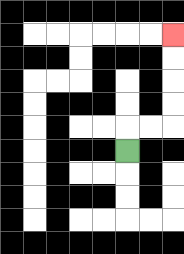{'start': '[5, 6]', 'end': '[7, 1]', 'path_directions': 'U,R,R,U,U,U,U', 'path_coordinates': '[[5, 6], [5, 5], [6, 5], [7, 5], [7, 4], [7, 3], [7, 2], [7, 1]]'}